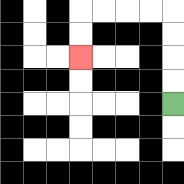{'start': '[7, 4]', 'end': '[3, 2]', 'path_directions': 'U,U,U,U,L,L,L,L,D,D', 'path_coordinates': '[[7, 4], [7, 3], [7, 2], [7, 1], [7, 0], [6, 0], [5, 0], [4, 0], [3, 0], [3, 1], [3, 2]]'}